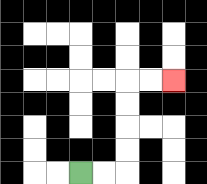{'start': '[3, 7]', 'end': '[7, 3]', 'path_directions': 'R,R,U,U,U,U,R,R', 'path_coordinates': '[[3, 7], [4, 7], [5, 7], [5, 6], [5, 5], [5, 4], [5, 3], [6, 3], [7, 3]]'}